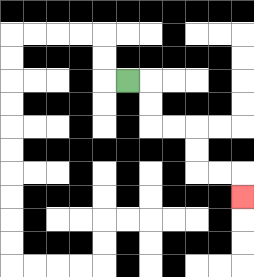{'start': '[5, 3]', 'end': '[10, 8]', 'path_directions': 'R,D,D,R,R,D,D,R,R,D', 'path_coordinates': '[[5, 3], [6, 3], [6, 4], [6, 5], [7, 5], [8, 5], [8, 6], [8, 7], [9, 7], [10, 7], [10, 8]]'}